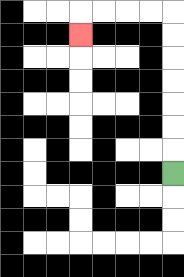{'start': '[7, 7]', 'end': '[3, 1]', 'path_directions': 'U,U,U,U,U,U,U,L,L,L,L,D', 'path_coordinates': '[[7, 7], [7, 6], [7, 5], [7, 4], [7, 3], [7, 2], [7, 1], [7, 0], [6, 0], [5, 0], [4, 0], [3, 0], [3, 1]]'}